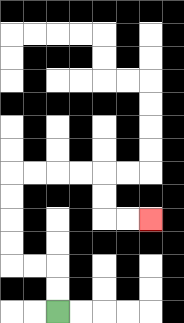{'start': '[2, 13]', 'end': '[6, 9]', 'path_directions': 'U,U,L,L,U,U,U,U,R,R,R,R,D,D,R,R', 'path_coordinates': '[[2, 13], [2, 12], [2, 11], [1, 11], [0, 11], [0, 10], [0, 9], [0, 8], [0, 7], [1, 7], [2, 7], [3, 7], [4, 7], [4, 8], [4, 9], [5, 9], [6, 9]]'}